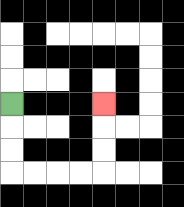{'start': '[0, 4]', 'end': '[4, 4]', 'path_directions': 'D,D,D,R,R,R,R,U,U,U', 'path_coordinates': '[[0, 4], [0, 5], [0, 6], [0, 7], [1, 7], [2, 7], [3, 7], [4, 7], [4, 6], [4, 5], [4, 4]]'}